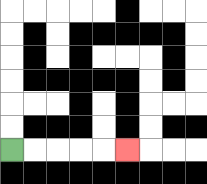{'start': '[0, 6]', 'end': '[5, 6]', 'path_directions': 'R,R,R,R,R', 'path_coordinates': '[[0, 6], [1, 6], [2, 6], [3, 6], [4, 6], [5, 6]]'}